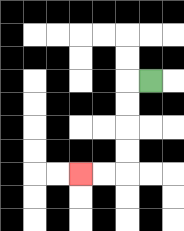{'start': '[6, 3]', 'end': '[3, 7]', 'path_directions': 'L,D,D,D,D,L,L', 'path_coordinates': '[[6, 3], [5, 3], [5, 4], [5, 5], [5, 6], [5, 7], [4, 7], [3, 7]]'}